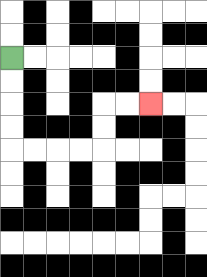{'start': '[0, 2]', 'end': '[6, 4]', 'path_directions': 'D,D,D,D,R,R,R,R,U,U,R,R', 'path_coordinates': '[[0, 2], [0, 3], [0, 4], [0, 5], [0, 6], [1, 6], [2, 6], [3, 6], [4, 6], [4, 5], [4, 4], [5, 4], [6, 4]]'}